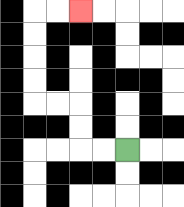{'start': '[5, 6]', 'end': '[3, 0]', 'path_directions': 'L,L,U,U,L,L,U,U,U,U,R,R', 'path_coordinates': '[[5, 6], [4, 6], [3, 6], [3, 5], [3, 4], [2, 4], [1, 4], [1, 3], [1, 2], [1, 1], [1, 0], [2, 0], [3, 0]]'}